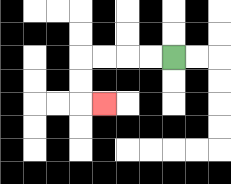{'start': '[7, 2]', 'end': '[4, 4]', 'path_directions': 'L,L,L,L,D,D,R', 'path_coordinates': '[[7, 2], [6, 2], [5, 2], [4, 2], [3, 2], [3, 3], [3, 4], [4, 4]]'}